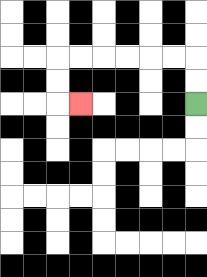{'start': '[8, 4]', 'end': '[3, 4]', 'path_directions': 'U,U,L,L,L,L,L,L,D,D,R', 'path_coordinates': '[[8, 4], [8, 3], [8, 2], [7, 2], [6, 2], [5, 2], [4, 2], [3, 2], [2, 2], [2, 3], [2, 4], [3, 4]]'}